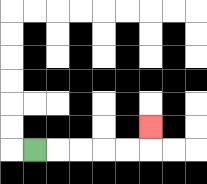{'start': '[1, 6]', 'end': '[6, 5]', 'path_directions': 'R,R,R,R,R,U', 'path_coordinates': '[[1, 6], [2, 6], [3, 6], [4, 6], [5, 6], [6, 6], [6, 5]]'}